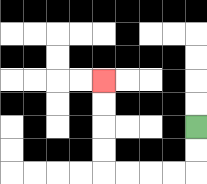{'start': '[8, 5]', 'end': '[4, 3]', 'path_directions': 'D,D,L,L,L,L,U,U,U,U', 'path_coordinates': '[[8, 5], [8, 6], [8, 7], [7, 7], [6, 7], [5, 7], [4, 7], [4, 6], [4, 5], [4, 4], [4, 3]]'}